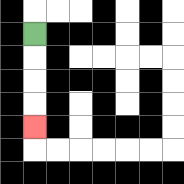{'start': '[1, 1]', 'end': '[1, 5]', 'path_directions': 'D,D,D,D', 'path_coordinates': '[[1, 1], [1, 2], [1, 3], [1, 4], [1, 5]]'}